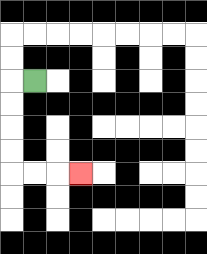{'start': '[1, 3]', 'end': '[3, 7]', 'path_directions': 'L,D,D,D,D,R,R,R', 'path_coordinates': '[[1, 3], [0, 3], [0, 4], [0, 5], [0, 6], [0, 7], [1, 7], [2, 7], [3, 7]]'}